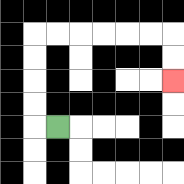{'start': '[2, 5]', 'end': '[7, 3]', 'path_directions': 'L,U,U,U,U,R,R,R,R,R,R,D,D', 'path_coordinates': '[[2, 5], [1, 5], [1, 4], [1, 3], [1, 2], [1, 1], [2, 1], [3, 1], [4, 1], [5, 1], [6, 1], [7, 1], [7, 2], [7, 3]]'}